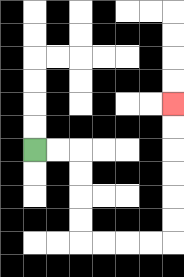{'start': '[1, 6]', 'end': '[7, 4]', 'path_directions': 'R,R,D,D,D,D,R,R,R,R,U,U,U,U,U,U', 'path_coordinates': '[[1, 6], [2, 6], [3, 6], [3, 7], [3, 8], [3, 9], [3, 10], [4, 10], [5, 10], [6, 10], [7, 10], [7, 9], [7, 8], [7, 7], [7, 6], [7, 5], [7, 4]]'}